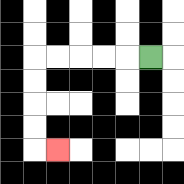{'start': '[6, 2]', 'end': '[2, 6]', 'path_directions': 'L,L,L,L,L,D,D,D,D,R', 'path_coordinates': '[[6, 2], [5, 2], [4, 2], [3, 2], [2, 2], [1, 2], [1, 3], [1, 4], [1, 5], [1, 6], [2, 6]]'}